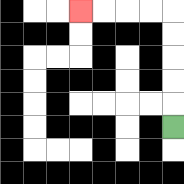{'start': '[7, 5]', 'end': '[3, 0]', 'path_directions': 'U,U,U,U,U,L,L,L,L', 'path_coordinates': '[[7, 5], [7, 4], [7, 3], [7, 2], [7, 1], [7, 0], [6, 0], [5, 0], [4, 0], [3, 0]]'}